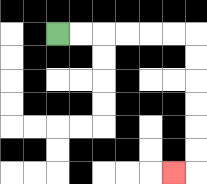{'start': '[2, 1]', 'end': '[7, 7]', 'path_directions': 'R,R,R,R,R,R,D,D,D,D,D,D,L', 'path_coordinates': '[[2, 1], [3, 1], [4, 1], [5, 1], [6, 1], [7, 1], [8, 1], [8, 2], [8, 3], [8, 4], [8, 5], [8, 6], [8, 7], [7, 7]]'}